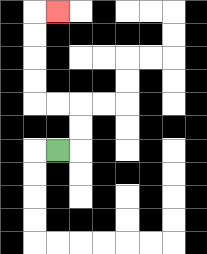{'start': '[2, 6]', 'end': '[2, 0]', 'path_directions': 'R,U,U,L,L,U,U,U,U,R', 'path_coordinates': '[[2, 6], [3, 6], [3, 5], [3, 4], [2, 4], [1, 4], [1, 3], [1, 2], [1, 1], [1, 0], [2, 0]]'}